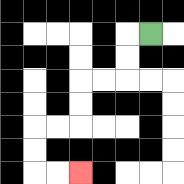{'start': '[6, 1]', 'end': '[3, 7]', 'path_directions': 'L,D,D,L,L,D,D,L,L,D,D,R,R', 'path_coordinates': '[[6, 1], [5, 1], [5, 2], [5, 3], [4, 3], [3, 3], [3, 4], [3, 5], [2, 5], [1, 5], [1, 6], [1, 7], [2, 7], [3, 7]]'}